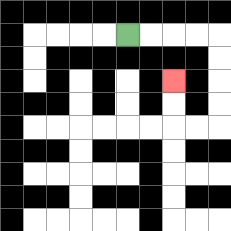{'start': '[5, 1]', 'end': '[7, 3]', 'path_directions': 'R,R,R,R,D,D,D,D,L,L,U,U', 'path_coordinates': '[[5, 1], [6, 1], [7, 1], [8, 1], [9, 1], [9, 2], [9, 3], [9, 4], [9, 5], [8, 5], [7, 5], [7, 4], [7, 3]]'}